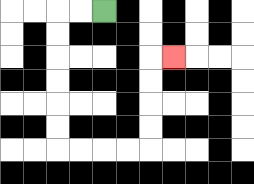{'start': '[4, 0]', 'end': '[7, 2]', 'path_directions': 'L,L,D,D,D,D,D,D,R,R,R,R,U,U,U,U,R', 'path_coordinates': '[[4, 0], [3, 0], [2, 0], [2, 1], [2, 2], [2, 3], [2, 4], [2, 5], [2, 6], [3, 6], [4, 6], [5, 6], [6, 6], [6, 5], [6, 4], [6, 3], [6, 2], [7, 2]]'}